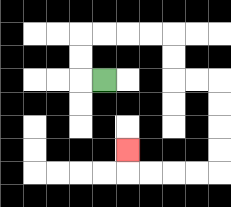{'start': '[4, 3]', 'end': '[5, 6]', 'path_directions': 'L,U,U,R,R,R,R,D,D,R,R,D,D,D,D,L,L,L,L,U', 'path_coordinates': '[[4, 3], [3, 3], [3, 2], [3, 1], [4, 1], [5, 1], [6, 1], [7, 1], [7, 2], [7, 3], [8, 3], [9, 3], [9, 4], [9, 5], [9, 6], [9, 7], [8, 7], [7, 7], [6, 7], [5, 7], [5, 6]]'}